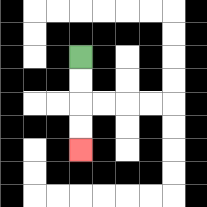{'start': '[3, 2]', 'end': '[3, 6]', 'path_directions': 'D,D,D,D', 'path_coordinates': '[[3, 2], [3, 3], [3, 4], [3, 5], [3, 6]]'}